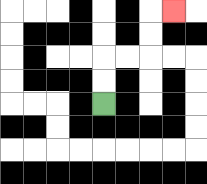{'start': '[4, 4]', 'end': '[7, 0]', 'path_directions': 'U,U,R,R,U,U,R', 'path_coordinates': '[[4, 4], [4, 3], [4, 2], [5, 2], [6, 2], [6, 1], [6, 0], [7, 0]]'}